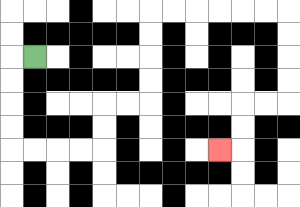{'start': '[1, 2]', 'end': '[9, 6]', 'path_directions': 'L,D,D,D,D,R,R,R,R,U,U,R,R,U,U,U,U,R,R,R,R,R,R,D,D,D,D,L,L,D,D,L', 'path_coordinates': '[[1, 2], [0, 2], [0, 3], [0, 4], [0, 5], [0, 6], [1, 6], [2, 6], [3, 6], [4, 6], [4, 5], [4, 4], [5, 4], [6, 4], [6, 3], [6, 2], [6, 1], [6, 0], [7, 0], [8, 0], [9, 0], [10, 0], [11, 0], [12, 0], [12, 1], [12, 2], [12, 3], [12, 4], [11, 4], [10, 4], [10, 5], [10, 6], [9, 6]]'}